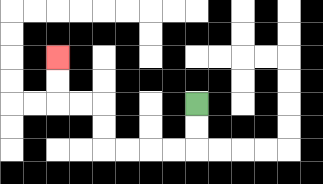{'start': '[8, 4]', 'end': '[2, 2]', 'path_directions': 'D,D,L,L,L,L,U,U,L,L,U,U', 'path_coordinates': '[[8, 4], [8, 5], [8, 6], [7, 6], [6, 6], [5, 6], [4, 6], [4, 5], [4, 4], [3, 4], [2, 4], [2, 3], [2, 2]]'}